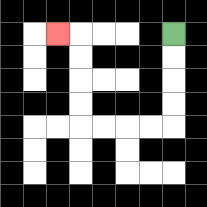{'start': '[7, 1]', 'end': '[2, 1]', 'path_directions': 'D,D,D,D,L,L,L,L,U,U,U,U,L', 'path_coordinates': '[[7, 1], [7, 2], [7, 3], [7, 4], [7, 5], [6, 5], [5, 5], [4, 5], [3, 5], [3, 4], [3, 3], [3, 2], [3, 1], [2, 1]]'}